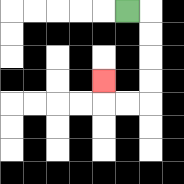{'start': '[5, 0]', 'end': '[4, 3]', 'path_directions': 'R,D,D,D,D,L,L,U', 'path_coordinates': '[[5, 0], [6, 0], [6, 1], [6, 2], [6, 3], [6, 4], [5, 4], [4, 4], [4, 3]]'}